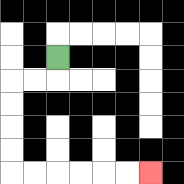{'start': '[2, 2]', 'end': '[6, 7]', 'path_directions': 'D,L,L,D,D,D,D,R,R,R,R,R,R', 'path_coordinates': '[[2, 2], [2, 3], [1, 3], [0, 3], [0, 4], [0, 5], [0, 6], [0, 7], [1, 7], [2, 7], [3, 7], [4, 7], [5, 7], [6, 7]]'}